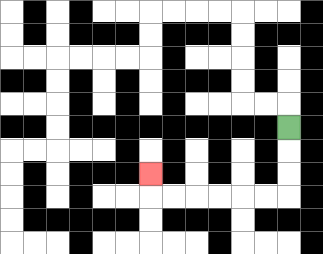{'start': '[12, 5]', 'end': '[6, 7]', 'path_directions': 'D,D,D,L,L,L,L,L,L,U', 'path_coordinates': '[[12, 5], [12, 6], [12, 7], [12, 8], [11, 8], [10, 8], [9, 8], [8, 8], [7, 8], [6, 8], [6, 7]]'}